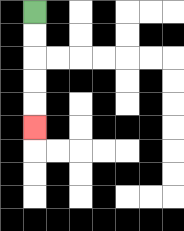{'start': '[1, 0]', 'end': '[1, 5]', 'path_directions': 'D,D,D,D,D', 'path_coordinates': '[[1, 0], [1, 1], [1, 2], [1, 3], [1, 4], [1, 5]]'}